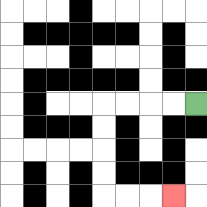{'start': '[8, 4]', 'end': '[7, 8]', 'path_directions': 'L,L,L,L,D,D,D,D,R,R,R', 'path_coordinates': '[[8, 4], [7, 4], [6, 4], [5, 4], [4, 4], [4, 5], [4, 6], [4, 7], [4, 8], [5, 8], [6, 8], [7, 8]]'}